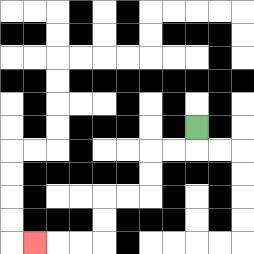{'start': '[8, 5]', 'end': '[1, 10]', 'path_directions': 'D,L,L,D,D,L,L,D,D,L,L,L', 'path_coordinates': '[[8, 5], [8, 6], [7, 6], [6, 6], [6, 7], [6, 8], [5, 8], [4, 8], [4, 9], [4, 10], [3, 10], [2, 10], [1, 10]]'}